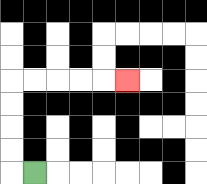{'start': '[1, 7]', 'end': '[5, 3]', 'path_directions': 'L,U,U,U,U,R,R,R,R,R', 'path_coordinates': '[[1, 7], [0, 7], [0, 6], [0, 5], [0, 4], [0, 3], [1, 3], [2, 3], [3, 3], [4, 3], [5, 3]]'}